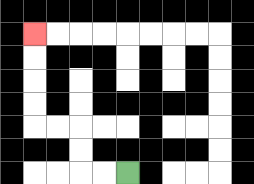{'start': '[5, 7]', 'end': '[1, 1]', 'path_directions': 'L,L,U,U,L,L,U,U,U,U', 'path_coordinates': '[[5, 7], [4, 7], [3, 7], [3, 6], [3, 5], [2, 5], [1, 5], [1, 4], [1, 3], [1, 2], [1, 1]]'}